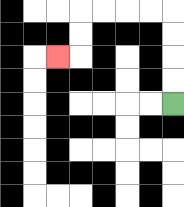{'start': '[7, 4]', 'end': '[2, 2]', 'path_directions': 'U,U,U,U,L,L,L,L,D,D,L', 'path_coordinates': '[[7, 4], [7, 3], [7, 2], [7, 1], [7, 0], [6, 0], [5, 0], [4, 0], [3, 0], [3, 1], [3, 2], [2, 2]]'}